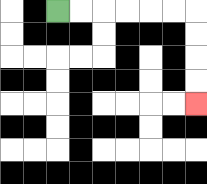{'start': '[2, 0]', 'end': '[8, 4]', 'path_directions': 'R,R,R,R,R,R,D,D,D,D', 'path_coordinates': '[[2, 0], [3, 0], [4, 0], [5, 0], [6, 0], [7, 0], [8, 0], [8, 1], [8, 2], [8, 3], [8, 4]]'}